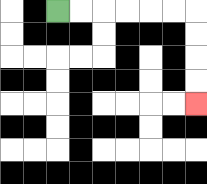{'start': '[2, 0]', 'end': '[8, 4]', 'path_directions': 'R,R,R,R,R,R,D,D,D,D', 'path_coordinates': '[[2, 0], [3, 0], [4, 0], [5, 0], [6, 0], [7, 0], [8, 0], [8, 1], [8, 2], [8, 3], [8, 4]]'}